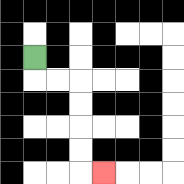{'start': '[1, 2]', 'end': '[4, 7]', 'path_directions': 'D,R,R,D,D,D,D,R', 'path_coordinates': '[[1, 2], [1, 3], [2, 3], [3, 3], [3, 4], [3, 5], [3, 6], [3, 7], [4, 7]]'}